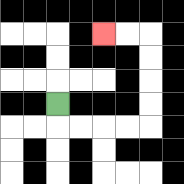{'start': '[2, 4]', 'end': '[4, 1]', 'path_directions': 'D,R,R,R,R,U,U,U,U,L,L', 'path_coordinates': '[[2, 4], [2, 5], [3, 5], [4, 5], [5, 5], [6, 5], [6, 4], [6, 3], [6, 2], [6, 1], [5, 1], [4, 1]]'}